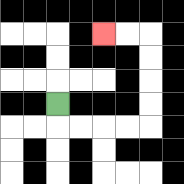{'start': '[2, 4]', 'end': '[4, 1]', 'path_directions': 'D,R,R,R,R,U,U,U,U,L,L', 'path_coordinates': '[[2, 4], [2, 5], [3, 5], [4, 5], [5, 5], [6, 5], [6, 4], [6, 3], [6, 2], [6, 1], [5, 1], [4, 1]]'}